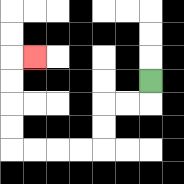{'start': '[6, 3]', 'end': '[1, 2]', 'path_directions': 'D,L,L,D,D,L,L,L,L,U,U,U,U,R', 'path_coordinates': '[[6, 3], [6, 4], [5, 4], [4, 4], [4, 5], [4, 6], [3, 6], [2, 6], [1, 6], [0, 6], [0, 5], [0, 4], [0, 3], [0, 2], [1, 2]]'}